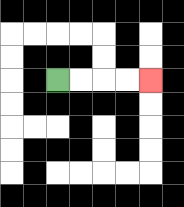{'start': '[2, 3]', 'end': '[6, 3]', 'path_directions': 'R,R,R,R', 'path_coordinates': '[[2, 3], [3, 3], [4, 3], [5, 3], [6, 3]]'}